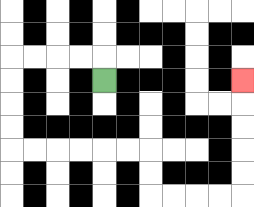{'start': '[4, 3]', 'end': '[10, 3]', 'path_directions': 'U,L,L,L,L,D,D,D,D,R,R,R,R,R,R,D,D,R,R,R,R,U,U,U,U,U', 'path_coordinates': '[[4, 3], [4, 2], [3, 2], [2, 2], [1, 2], [0, 2], [0, 3], [0, 4], [0, 5], [0, 6], [1, 6], [2, 6], [3, 6], [4, 6], [5, 6], [6, 6], [6, 7], [6, 8], [7, 8], [8, 8], [9, 8], [10, 8], [10, 7], [10, 6], [10, 5], [10, 4], [10, 3]]'}